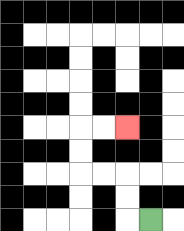{'start': '[6, 9]', 'end': '[5, 5]', 'path_directions': 'L,U,U,L,L,U,U,R,R', 'path_coordinates': '[[6, 9], [5, 9], [5, 8], [5, 7], [4, 7], [3, 7], [3, 6], [3, 5], [4, 5], [5, 5]]'}